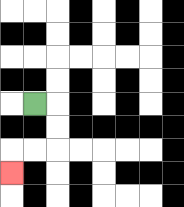{'start': '[1, 4]', 'end': '[0, 7]', 'path_directions': 'R,D,D,L,L,D', 'path_coordinates': '[[1, 4], [2, 4], [2, 5], [2, 6], [1, 6], [0, 6], [0, 7]]'}